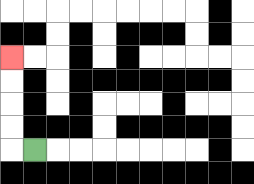{'start': '[1, 6]', 'end': '[0, 2]', 'path_directions': 'L,U,U,U,U', 'path_coordinates': '[[1, 6], [0, 6], [0, 5], [0, 4], [0, 3], [0, 2]]'}